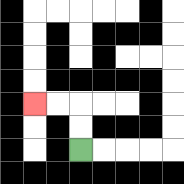{'start': '[3, 6]', 'end': '[1, 4]', 'path_directions': 'U,U,L,L', 'path_coordinates': '[[3, 6], [3, 5], [3, 4], [2, 4], [1, 4]]'}